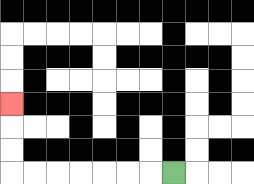{'start': '[7, 7]', 'end': '[0, 4]', 'path_directions': 'L,L,L,L,L,L,L,U,U,U', 'path_coordinates': '[[7, 7], [6, 7], [5, 7], [4, 7], [3, 7], [2, 7], [1, 7], [0, 7], [0, 6], [0, 5], [0, 4]]'}